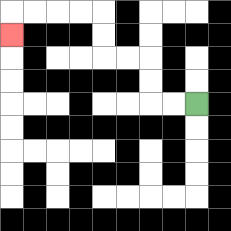{'start': '[8, 4]', 'end': '[0, 1]', 'path_directions': 'L,L,U,U,L,L,U,U,L,L,L,L,D', 'path_coordinates': '[[8, 4], [7, 4], [6, 4], [6, 3], [6, 2], [5, 2], [4, 2], [4, 1], [4, 0], [3, 0], [2, 0], [1, 0], [0, 0], [0, 1]]'}